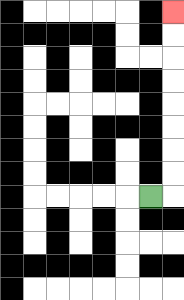{'start': '[6, 8]', 'end': '[7, 0]', 'path_directions': 'R,U,U,U,U,U,U,U,U', 'path_coordinates': '[[6, 8], [7, 8], [7, 7], [7, 6], [7, 5], [7, 4], [7, 3], [7, 2], [7, 1], [7, 0]]'}